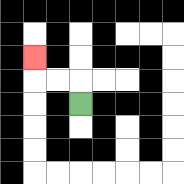{'start': '[3, 4]', 'end': '[1, 2]', 'path_directions': 'U,L,L,U', 'path_coordinates': '[[3, 4], [3, 3], [2, 3], [1, 3], [1, 2]]'}